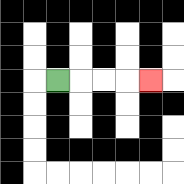{'start': '[2, 3]', 'end': '[6, 3]', 'path_directions': 'R,R,R,R', 'path_coordinates': '[[2, 3], [3, 3], [4, 3], [5, 3], [6, 3]]'}